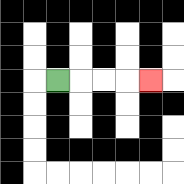{'start': '[2, 3]', 'end': '[6, 3]', 'path_directions': 'R,R,R,R', 'path_coordinates': '[[2, 3], [3, 3], [4, 3], [5, 3], [6, 3]]'}